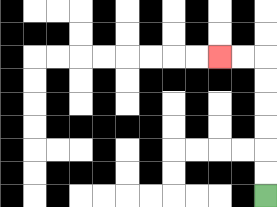{'start': '[11, 8]', 'end': '[9, 2]', 'path_directions': 'U,U,U,U,U,U,L,L', 'path_coordinates': '[[11, 8], [11, 7], [11, 6], [11, 5], [11, 4], [11, 3], [11, 2], [10, 2], [9, 2]]'}